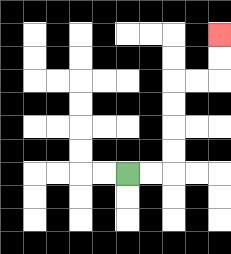{'start': '[5, 7]', 'end': '[9, 1]', 'path_directions': 'R,R,U,U,U,U,R,R,U,U', 'path_coordinates': '[[5, 7], [6, 7], [7, 7], [7, 6], [7, 5], [7, 4], [7, 3], [8, 3], [9, 3], [9, 2], [9, 1]]'}